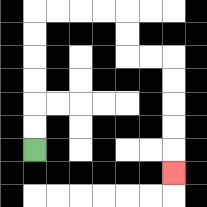{'start': '[1, 6]', 'end': '[7, 7]', 'path_directions': 'U,U,U,U,U,U,R,R,R,R,D,D,R,R,D,D,D,D,D', 'path_coordinates': '[[1, 6], [1, 5], [1, 4], [1, 3], [1, 2], [1, 1], [1, 0], [2, 0], [3, 0], [4, 0], [5, 0], [5, 1], [5, 2], [6, 2], [7, 2], [7, 3], [7, 4], [7, 5], [7, 6], [7, 7]]'}